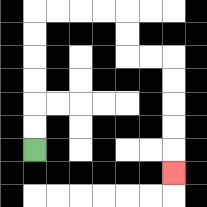{'start': '[1, 6]', 'end': '[7, 7]', 'path_directions': 'U,U,U,U,U,U,R,R,R,R,D,D,R,R,D,D,D,D,D', 'path_coordinates': '[[1, 6], [1, 5], [1, 4], [1, 3], [1, 2], [1, 1], [1, 0], [2, 0], [3, 0], [4, 0], [5, 0], [5, 1], [5, 2], [6, 2], [7, 2], [7, 3], [7, 4], [7, 5], [7, 6], [7, 7]]'}